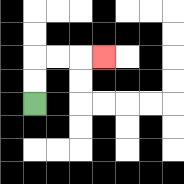{'start': '[1, 4]', 'end': '[4, 2]', 'path_directions': 'U,U,R,R,R', 'path_coordinates': '[[1, 4], [1, 3], [1, 2], [2, 2], [3, 2], [4, 2]]'}